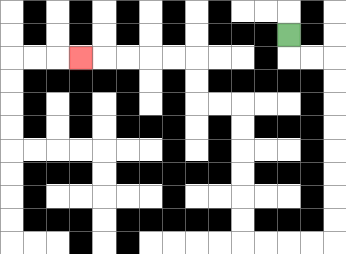{'start': '[12, 1]', 'end': '[3, 2]', 'path_directions': 'D,R,R,D,D,D,D,D,D,D,D,L,L,L,L,U,U,U,U,U,U,L,L,U,U,L,L,L,L,L', 'path_coordinates': '[[12, 1], [12, 2], [13, 2], [14, 2], [14, 3], [14, 4], [14, 5], [14, 6], [14, 7], [14, 8], [14, 9], [14, 10], [13, 10], [12, 10], [11, 10], [10, 10], [10, 9], [10, 8], [10, 7], [10, 6], [10, 5], [10, 4], [9, 4], [8, 4], [8, 3], [8, 2], [7, 2], [6, 2], [5, 2], [4, 2], [3, 2]]'}